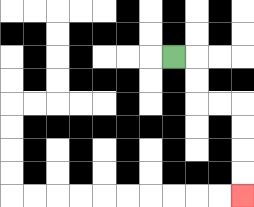{'start': '[7, 2]', 'end': '[10, 8]', 'path_directions': 'R,D,D,R,R,D,D,D,D', 'path_coordinates': '[[7, 2], [8, 2], [8, 3], [8, 4], [9, 4], [10, 4], [10, 5], [10, 6], [10, 7], [10, 8]]'}